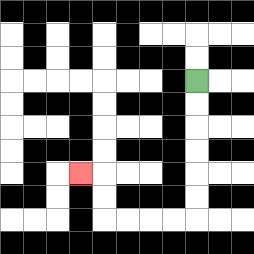{'start': '[8, 3]', 'end': '[3, 7]', 'path_directions': 'D,D,D,D,D,D,L,L,L,L,U,U,L', 'path_coordinates': '[[8, 3], [8, 4], [8, 5], [8, 6], [8, 7], [8, 8], [8, 9], [7, 9], [6, 9], [5, 9], [4, 9], [4, 8], [4, 7], [3, 7]]'}